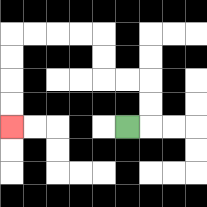{'start': '[5, 5]', 'end': '[0, 5]', 'path_directions': 'R,U,U,L,L,U,U,L,L,L,L,D,D,D,D', 'path_coordinates': '[[5, 5], [6, 5], [6, 4], [6, 3], [5, 3], [4, 3], [4, 2], [4, 1], [3, 1], [2, 1], [1, 1], [0, 1], [0, 2], [0, 3], [0, 4], [0, 5]]'}